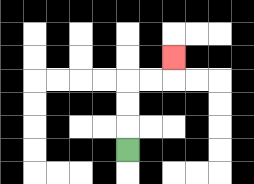{'start': '[5, 6]', 'end': '[7, 2]', 'path_directions': 'U,U,U,R,R,U', 'path_coordinates': '[[5, 6], [5, 5], [5, 4], [5, 3], [6, 3], [7, 3], [7, 2]]'}